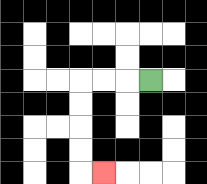{'start': '[6, 3]', 'end': '[4, 7]', 'path_directions': 'L,L,L,D,D,D,D,R', 'path_coordinates': '[[6, 3], [5, 3], [4, 3], [3, 3], [3, 4], [3, 5], [3, 6], [3, 7], [4, 7]]'}